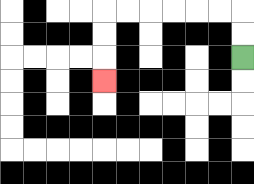{'start': '[10, 2]', 'end': '[4, 3]', 'path_directions': 'U,U,L,L,L,L,L,L,D,D,D', 'path_coordinates': '[[10, 2], [10, 1], [10, 0], [9, 0], [8, 0], [7, 0], [6, 0], [5, 0], [4, 0], [4, 1], [4, 2], [4, 3]]'}